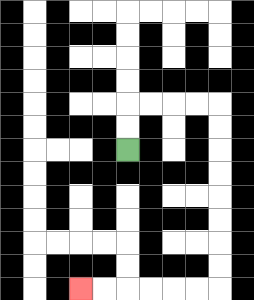{'start': '[5, 6]', 'end': '[3, 12]', 'path_directions': 'U,U,R,R,R,R,D,D,D,D,D,D,D,D,L,L,L,L,L,L', 'path_coordinates': '[[5, 6], [5, 5], [5, 4], [6, 4], [7, 4], [8, 4], [9, 4], [9, 5], [9, 6], [9, 7], [9, 8], [9, 9], [9, 10], [9, 11], [9, 12], [8, 12], [7, 12], [6, 12], [5, 12], [4, 12], [3, 12]]'}